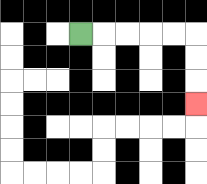{'start': '[3, 1]', 'end': '[8, 4]', 'path_directions': 'R,R,R,R,R,D,D,D', 'path_coordinates': '[[3, 1], [4, 1], [5, 1], [6, 1], [7, 1], [8, 1], [8, 2], [8, 3], [8, 4]]'}